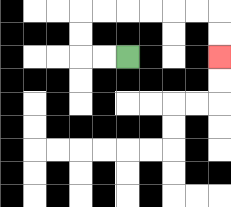{'start': '[5, 2]', 'end': '[9, 2]', 'path_directions': 'L,L,U,U,R,R,R,R,R,R,D,D', 'path_coordinates': '[[5, 2], [4, 2], [3, 2], [3, 1], [3, 0], [4, 0], [5, 0], [6, 0], [7, 0], [8, 0], [9, 0], [9, 1], [9, 2]]'}